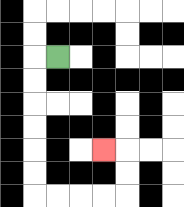{'start': '[2, 2]', 'end': '[4, 6]', 'path_directions': 'L,D,D,D,D,D,D,R,R,R,R,U,U,L', 'path_coordinates': '[[2, 2], [1, 2], [1, 3], [1, 4], [1, 5], [1, 6], [1, 7], [1, 8], [2, 8], [3, 8], [4, 8], [5, 8], [5, 7], [5, 6], [4, 6]]'}